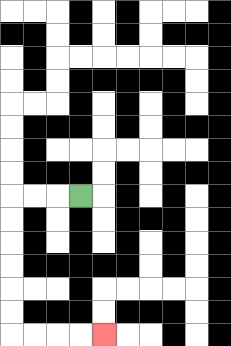{'start': '[3, 8]', 'end': '[4, 14]', 'path_directions': 'L,L,L,D,D,D,D,D,D,R,R,R,R', 'path_coordinates': '[[3, 8], [2, 8], [1, 8], [0, 8], [0, 9], [0, 10], [0, 11], [0, 12], [0, 13], [0, 14], [1, 14], [2, 14], [3, 14], [4, 14]]'}